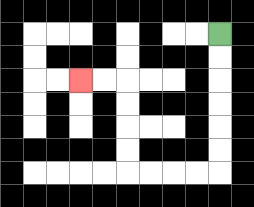{'start': '[9, 1]', 'end': '[3, 3]', 'path_directions': 'D,D,D,D,D,D,L,L,L,L,U,U,U,U,L,L', 'path_coordinates': '[[9, 1], [9, 2], [9, 3], [9, 4], [9, 5], [9, 6], [9, 7], [8, 7], [7, 7], [6, 7], [5, 7], [5, 6], [5, 5], [5, 4], [5, 3], [4, 3], [3, 3]]'}